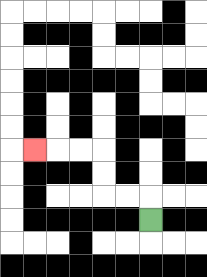{'start': '[6, 9]', 'end': '[1, 6]', 'path_directions': 'U,L,L,U,U,L,L,L', 'path_coordinates': '[[6, 9], [6, 8], [5, 8], [4, 8], [4, 7], [4, 6], [3, 6], [2, 6], [1, 6]]'}